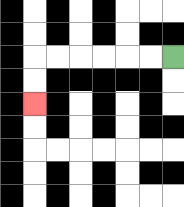{'start': '[7, 2]', 'end': '[1, 4]', 'path_directions': 'L,L,L,L,L,L,D,D', 'path_coordinates': '[[7, 2], [6, 2], [5, 2], [4, 2], [3, 2], [2, 2], [1, 2], [1, 3], [1, 4]]'}